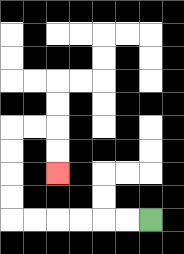{'start': '[6, 9]', 'end': '[2, 7]', 'path_directions': 'L,L,L,L,L,L,U,U,U,U,R,R,D,D', 'path_coordinates': '[[6, 9], [5, 9], [4, 9], [3, 9], [2, 9], [1, 9], [0, 9], [0, 8], [0, 7], [0, 6], [0, 5], [1, 5], [2, 5], [2, 6], [2, 7]]'}